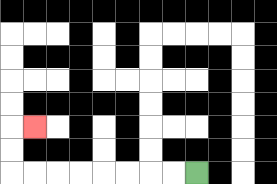{'start': '[8, 7]', 'end': '[1, 5]', 'path_directions': 'L,L,L,L,L,L,L,L,U,U,R', 'path_coordinates': '[[8, 7], [7, 7], [6, 7], [5, 7], [4, 7], [3, 7], [2, 7], [1, 7], [0, 7], [0, 6], [0, 5], [1, 5]]'}